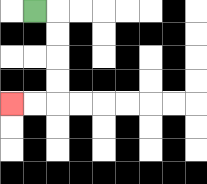{'start': '[1, 0]', 'end': '[0, 4]', 'path_directions': 'R,D,D,D,D,L,L', 'path_coordinates': '[[1, 0], [2, 0], [2, 1], [2, 2], [2, 3], [2, 4], [1, 4], [0, 4]]'}